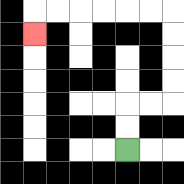{'start': '[5, 6]', 'end': '[1, 1]', 'path_directions': 'U,U,R,R,U,U,U,U,L,L,L,L,L,L,D', 'path_coordinates': '[[5, 6], [5, 5], [5, 4], [6, 4], [7, 4], [7, 3], [7, 2], [7, 1], [7, 0], [6, 0], [5, 0], [4, 0], [3, 0], [2, 0], [1, 0], [1, 1]]'}